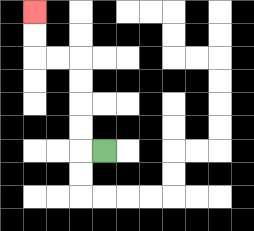{'start': '[4, 6]', 'end': '[1, 0]', 'path_directions': 'L,U,U,U,U,L,L,U,U', 'path_coordinates': '[[4, 6], [3, 6], [3, 5], [3, 4], [3, 3], [3, 2], [2, 2], [1, 2], [1, 1], [1, 0]]'}